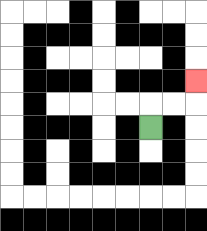{'start': '[6, 5]', 'end': '[8, 3]', 'path_directions': 'U,R,R,U', 'path_coordinates': '[[6, 5], [6, 4], [7, 4], [8, 4], [8, 3]]'}